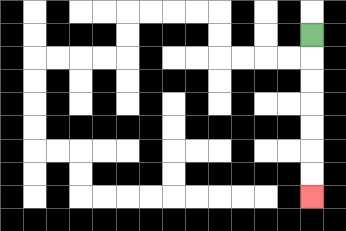{'start': '[13, 1]', 'end': '[13, 8]', 'path_directions': 'D,D,D,D,D,D,D', 'path_coordinates': '[[13, 1], [13, 2], [13, 3], [13, 4], [13, 5], [13, 6], [13, 7], [13, 8]]'}